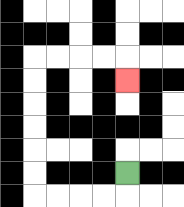{'start': '[5, 7]', 'end': '[5, 3]', 'path_directions': 'D,L,L,L,L,U,U,U,U,U,U,R,R,R,R,D', 'path_coordinates': '[[5, 7], [5, 8], [4, 8], [3, 8], [2, 8], [1, 8], [1, 7], [1, 6], [1, 5], [1, 4], [1, 3], [1, 2], [2, 2], [3, 2], [4, 2], [5, 2], [5, 3]]'}